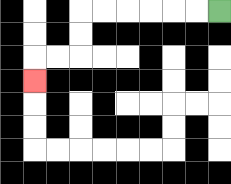{'start': '[9, 0]', 'end': '[1, 3]', 'path_directions': 'L,L,L,L,L,L,D,D,L,L,D', 'path_coordinates': '[[9, 0], [8, 0], [7, 0], [6, 0], [5, 0], [4, 0], [3, 0], [3, 1], [3, 2], [2, 2], [1, 2], [1, 3]]'}